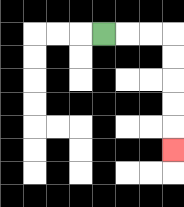{'start': '[4, 1]', 'end': '[7, 6]', 'path_directions': 'R,R,R,D,D,D,D,D', 'path_coordinates': '[[4, 1], [5, 1], [6, 1], [7, 1], [7, 2], [7, 3], [7, 4], [7, 5], [7, 6]]'}